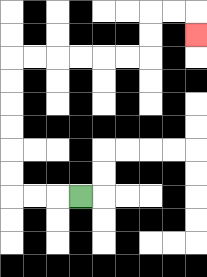{'start': '[3, 8]', 'end': '[8, 1]', 'path_directions': 'L,L,L,U,U,U,U,U,U,R,R,R,R,R,R,U,U,R,R,D', 'path_coordinates': '[[3, 8], [2, 8], [1, 8], [0, 8], [0, 7], [0, 6], [0, 5], [0, 4], [0, 3], [0, 2], [1, 2], [2, 2], [3, 2], [4, 2], [5, 2], [6, 2], [6, 1], [6, 0], [7, 0], [8, 0], [8, 1]]'}